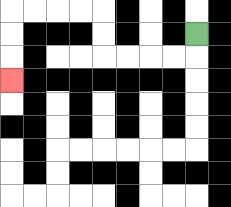{'start': '[8, 1]', 'end': '[0, 3]', 'path_directions': 'D,L,L,L,L,U,U,L,L,L,L,D,D,D', 'path_coordinates': '[[8, 1], [8, 2], [7, 2], [6, 2], [5, 2], [4, 2], [4, 1], [4, 0], [3, 0], [2, 0], [1, 0], [0, 0], [0, 1], [0, 2], [0, 3]]'}